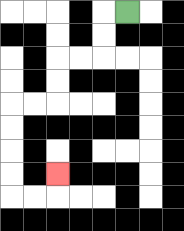{'start': '[5, 0]', 'end': '[2, 7]', 'path_directions': 'L,D,D,L,L,D,D,L,L,D,D,D,D,R,R,U', 'path_coordinates': '[[5, 0], [4, 0], [4, 1], [4, 2], [3, 2], [2, 2], [2, 3], [2, 4], [1, 4], [0, 4], [0, 5], [0, 6], [0, 7], [0, 8], [1, 8], [2, 8], [2, 7]]'}